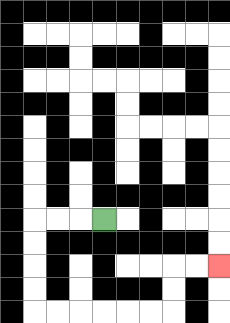{'start': '[4, 9]', 'end': '[9, 11]', 'path_directions': 'L,L,L,D,D,D,D,R,R,R,R,R,R,U,U,R,R', 'path_coordinates': '[[4, 9], [3, 9], [2, 9], [1, 9], [1, 10], [1, 11], [1, 12], [1, 13], [2, 13], [3, 13], [4, 13], [5, 13], [6, 13], [7, 13], [7, 12], [7, 11], [8, 11], [9, 11]]'}